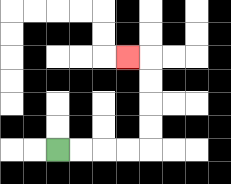{'start': '[2, 6]', 'end': '[5, 2]', 'path_directions': 'R,R,R,R,U,U,U,U,L', 'path_coordinates': '[[2, 6], [3, 6], [4, 6], [5, 6], [6, 6], [6, 5], [6, 4], [6, 3], [6, 2], [5, 2]]'}